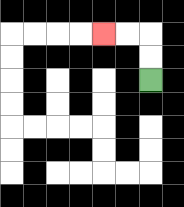{'start': '[6, 3]', 'end': '[4, 1]', 'path_directions': 'U,U,L,L', 'path_coordinates': '[[6, 3], [6, 2], [6, 1], [5, 1], [4, 1]]'}